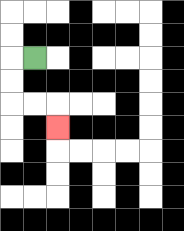{'start': '[1, 2]', 'end': '[2, 5]', 'path_directions': 'L,D,D,R,R,D', 'path_coordinates': '[[1, 2], [0, 2], [0, 3], [0, 4], [1, 4], [2, 4], [2, 5]]'}